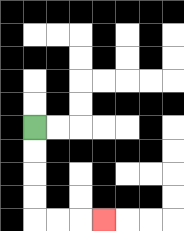{'start': '[1, 5]', 'end': '[4, 9]', 'path_directions': 'D,D,D,D,R,R,R', 'path_coordinates': '[[1, 5], [1, 6], [1, 7], [1, 8], [1, 9], [2, 9], [3, 9], [4, 9]]'}